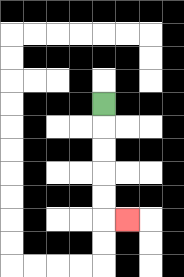{'start': '[4, 4]', 'end': '[5, 9]', 'path_directions': 'D,D,D,D,D,R', 'path_coordinates': '[[4, 4], [4, 5], [4, 6], [4, 7], [4, 8], [4, 9], [5, 9]]'}